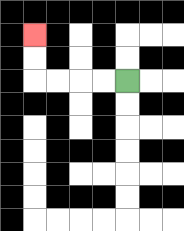{'start': '[5, 3]', 'end': '[1, 1]', 'path_directions': 'L,L,L,L,U,U', 'path_coordinates': '[[5, 3], [4, 3], [3, 3], [2, 3], [1, 3], [1, 2], [1, 1]]'}